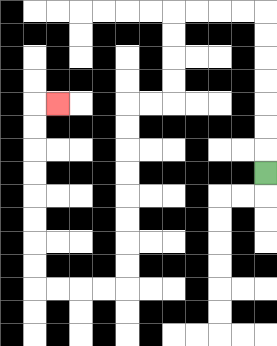{'start': '[11, 7]', 'end': '[2, 4]', 'path_directions': 'U,U,U,U,U,U,U,L,L,L,L,D,D,D,D,L,L,D,D,D,D,D,D,D,D,L,L,L,L,U,U,U,U,U,U,U,U,R', 'path_coordinates': '[[11, 7], [11, 6], [11, 5], [11, 4], [11, 3], [11, 2], [11, 1], [11, 0], [10, 0], [9, 0], [8, 0], [7, 0], [7, 1], [7, 2], [7, 3], [7, 4], [6, 4], [5, 4], [5, 5], [5, 6], [5, 7], [5, 8], [5, 9], [5, 10], [5, 11], [5, 12], [4, 12], [3, 12], [2, 12], [1, 12], [1, 11], [1, 10], [1, 9], [1, 8], [1, 7], [1, 6], [1, 5], [1, 4], [2, 4]]'}